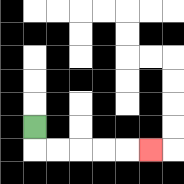{'start': '[1, 5]', 'end': '[6, 6]', 'path_directions': 'D,R,R,R,R,R', 'path_coordinates': '[[1, 5], [1, 6], [2, 6], [3, 6], [4, 6], [5, 6], [6, 6]]'}